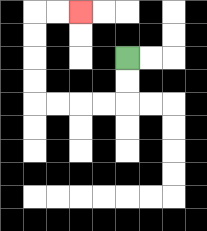{'start': '[5, 2]', 'end': '[3, 0]', 'path_directions': 'D,D,L,L,L,L,U,U,U,U,R,R', 'path_coordinates': '[[5, 2], [5, 3], [5, 4], [4, 4], [3, 4], [2, 4], [1, 4], [1, 3], [1, 2], [1, 1], [1, 0], [2, 0], [3, 0]]'}